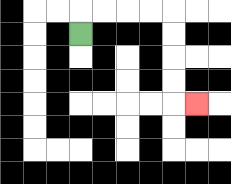{'start': '[3, 1]', 'end': '[8, 4]', 'path_directions': 'U,R,R,R,R,D,D,D,D,R', 'path_coordinates': '[[3, 1], [3, 0], [4, 0], [5, 0], [6, 0], [7, 0], [7, 1], [7, 2], [7, 3], [7, 4], [8, 4]]'}